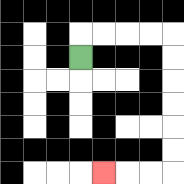{'start': '[3, 2]', 'end': '[4, 7]', 'path_directions': 'U,R,R,R,R,D,D,D,D,D,D,L,L,L', 'path_coordinates': '[[3, 2], [3, 1], [4, 1], [5, 1], [6, 1], [7, 1], [7, 2], [7, 3], [7, 4], [7, 5], [7, 6], [7, 7], [6, 7], [5, 7], [4, 7]]'}